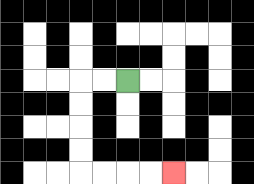{'start': '[5, 3]', 'end': '[7, 7]', 'path_directions': 'L,L,D,D,D,D,R,R,R,R', 'path_coordinates': '[[5, 3], [4, 3], [3, 3], [3, 4], [3, 5], [3, 6], [3, 7], [4, 7], [5, 7], [6, 7], [7, 7]]'}